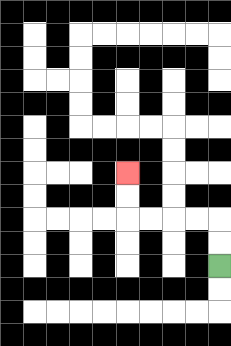{'start': '[9, 11]', 'end': '[5, 7]', 'path_directions': 'U,U,L,L,L,L,U,U', 'path_coordinates': '[[9, 11], [9, 10], [9, 9], [8, 9], [7, 9], [6, 9], [5, 9], [5, 8], [5, 7]]'}